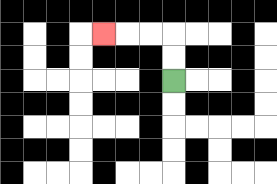{'start': '[7, 3]', 'end': '[4, 1]', 'path_directions': 'U,U,L,L,L', 'path_coordinates': '[[7, 3], [7, 2], [7, 1], [6, 1], [5, 1], [4, 1]]'}